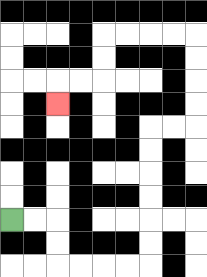{'start': '[0, 9]', 'end': '[2, 4]', 'path_directions': 'R,R,D,D,R,R,R,R,U,U,U,U,U,U,R,R,U,U,U,U,L,L,L,L,D,D,L,L,D', 'path_coordinates': '[[0, 9], [1, 9], [2, 9], [2, 10], [2, 11], [3, 11], [4, 11], [5, 11], [6, 11], [6, 10], [6, 9], [6, 8], [6, 7], [6, 6], [6, 5], [7, 5], [8, 5], [8, 4], [8, 3], [8, 2], [8, 1], [7, 1], [6, 1], [5, 1], [4, 1], [4, 2], [4, 3], [3, 3], [2, 3], [2, 4]]'}